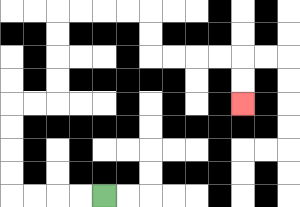{'start': '[4, 8]', 'end': '[10, 4]', 'path_directions': 'L,L,L,L,U,U,U,U,R,R,U,U,U,U,R,R,R,R,D,D,R,R,R,R,D,D', 'path_coordinates': '[[4, 8], [3, 8], [2, 8], [1, 8], [0, 8], [0, 7], [0, 6], [0, 5], [0, 4], [1, 4], [2, 4], [2, 3], [2, 2], [2, 1], [2, 0], [3, 0], [4, 0], [5, 0], [6, 0], [6, 1], [6, 2], [7, 2], [8, 2], [9, 2], [10, 2], [10, 3], [10, 4]]'}